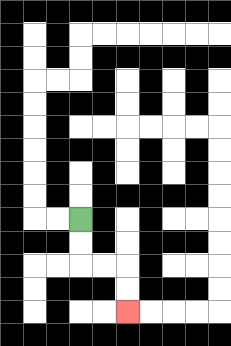{'start': '[3, 9]', 'end': '[5, 13]', 'path_directions': 'D,D,R,R,D,D', 'path_coordinates': '[[3, 9], [3, 10], [3, 11], [4, 11], [5, 11], [5, 12], [5, 13]]'}